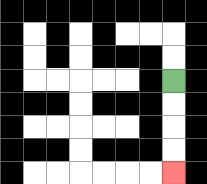{'start': '[7, 3]', 'end': '[7, 7]', 'path_directions': 'D,D,D,D', 'path_coordinates': '[[7, 3], [7, 4], [7, 5], [7, 6], [7, 7]]'}